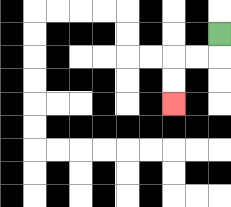{'start': '[9, 1]', 'end': '[7, 4]', 'path_directions': 'D,L,L,D,D', 'path_coordinates': '[[9, 1], [9, 2], [8, 2], [7, 2], [7, 3], [7, 4]]'}